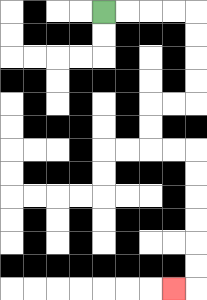{'start': '[4, 0]', 'end': '[7, 12]', 'path_directions': 'R,R,R,R,D,D,D,D,L,L,D,D,R,R,D,D,D,D,D,D,L', 'path_coordinates': '[[4, 0], [5, 0], [6, 0], [7, 0], [8, 0], [8, 1], [8, 2], [8, 3], [8, 4], [7, 4], [6, 4], [6, 5], [6, 6], [7, 6], [8, 6], [8, 7], [8, 8], [8, 9], [8, 10], [8, 11], [8, 12], [7, 12]]'}